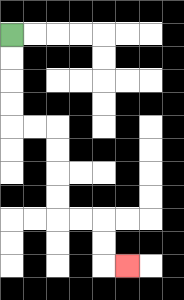{'start': '[0, 1]', 'end': '[5, 11]', 'path_directions': 'D,D,D,D,R,R,D,D,D,D,R,R,D,D,R', 'path_coordinates': '[[0, 1], [0, 2], [0, 3], [0, 4], [0, 5], [1, 5], [2, 5], [2, 6], [2, 7], [2, 8], [2, 9], [3, 9], [4, 9], [4, 10], [4, 11], [5, 11]]'}